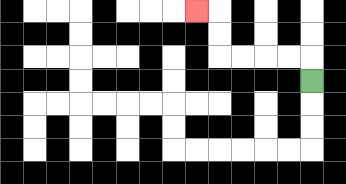{'start': '[13, 3]', 'end': '[8, 0]', 'path_directions': 'U,L,L,L,L,U,U,L', 'path_coordinates': '[[13, 3], [13, 2], [12, 2], [11, 2], [10, 2], [9, 2], [9, 1], [9, 0], [8, 0]]'}